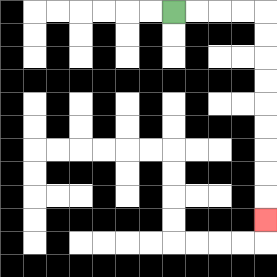{'start': '[7, 0]', 'end': '[11, 9]', 'path_directions': 'R,R,R,R,D,D,D,D,D,D,D,D,D', 'path_coordinates': '[[7, 0], [8, 0], [9, 0], [10, 0], [11, 0], [11, 1], [11, 2], [11, 3], [11, 4], [11, 5], [11, 6], [11, 7], [11, 8], [11, 9]]'}